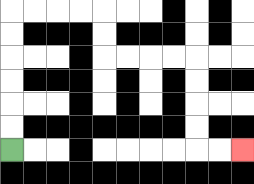{'start': '[0, 6]', 'end': '[10, 6]', 'path_directions': 'U,U,U,U,U,U,R,R,R,R,D,D,R,R,R,R,D,D,D,D,R,R', 'path_coordinates': '[[0, 6], [0, 5], [0, 4], [0, 3], [0, 2], [0, 1], [0, 0], [1, 0], [2, 0], [3, 0], [4, 0], [4, 1], [4, 2], [5, 2], [6, 2], [7, 2], [8, 2], [8, 3], [8, 4], [8, 5], [8, 6], [9, 6], [10, 6]]'}